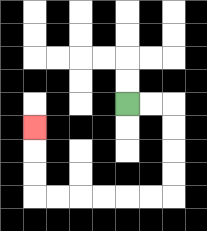{'start': '[5, 4]', 'end': '[1, 5]', 'path_directions': 'R,R,D,D,D,D,L,L,L,L,L,L,U,U,U', 'path_coordinates': '[[5, 4], [6, 4], [7, 4], [7, 5], [7, 6], [7, 7], [7, 8], [6, 8], [5, 8], [4, 8], [3, 8], [2, 8], [1, 8], [1, 7], [1, 6], [1, 5]]'}